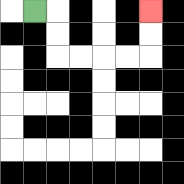{'start': '[1, 0]', 'end': '[6, 0]', 'path_directions': 'R,D,D,R,R,R,R,U,U', 'path_coordinates': '[[1, 0], [2, 0], [2, 1], [2, 2], [3, 2], [4, 2], [5, 2], [6, 2], [6, 1], [6, 0]]'}